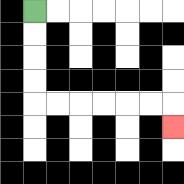{'start': '[1, 0]', 'end': '[7, 5]', 'path_directions': 'D,D,D,D,R,R,R,R,R,R,D', 'path_coordinates': '[[1, 0], [1, 1], [1, 2], [1, 3], [1, 4], [2, 4], [3, 4], [4, 4], [5, 4], [6, 4], [7, 4], [7, 5]]'}